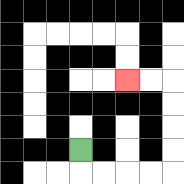{'start': '[3, 6]', 'end': '[5, 3]', 'path_directions': 'D,R,R,R,R,U,U,U,U,L,L', 'path_coordinates': '[[3, 6], [3, 7], [4, 7], [5, 7], [6, 7], [7, 7], [7, 6], [7, 5], [7, 4], [7, 3], [6, 3], [5, 3]]'}